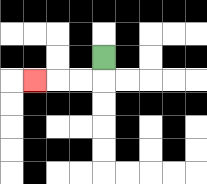{'start': '[4, 2]', 'end': '[1, 3]', 'path_directions': 'D,L,L,L', 'path_coordinates': '[[4, 2], [4, 3], [3, 3], [2, 3], [1, 3]]'}